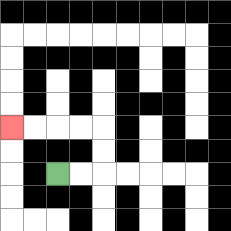{'start': '[2, 7]', 'end': '[0, 5]', 'path_directions': 'R,R,U,U,L,L,L,L', 'path_coordinates': '[[2, 7], [3, 7], [4, 7], [4, 6], [4, 5], [3, 5], [2, 5], [1, 5], [0, 5]]'}